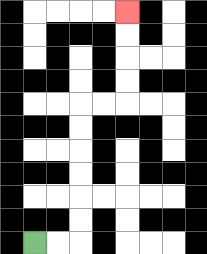{'start': '[1, 10]', 'end': '[5, 0]', 'path_directions': 'R,R,U,U,U,U,U,U,R,R,U,U,U,U', 'path_coordinates': '[[1, 10], [2, 10], [3, 10], [3, 9], [3, 8], [3, 7], [3, 6], [3, 5], [3, 4], [4, 4], [5, 4], [5, 3], [5, 2], [5, 1], [5, 0]]'}